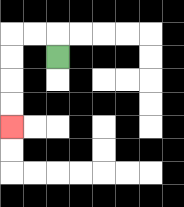{'start': '[2, 2]', 'end': '[0, 5]', 'path_directions': 'U,L,L,D,D,D,D', 'path_coordinates': '[[2, 2], [2, 1], [1, 1], [0, 1], [0, 2], [0, 3], [0, 4], [0, 5]]'}